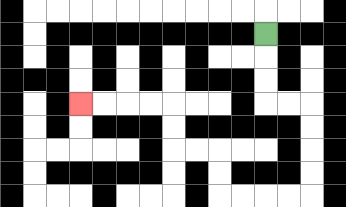{'start': '[11, 1]', 'end': '[3, 4]', 'path_directions': 'D,D,D,R,R,D,D,D,D,L,L,L,L,U,U,L,L,U,U,L,L,L,L', 'path_coordinates': '[[11, 1], [11, 2], [11, 3], [11, 4], [12, 4], [13, 4], [13, 5], [13, 6], [13, 7], [13, 8], [12, 8], [11, 8], [10, 8], [9, 8], [9, 7], [9, 6], [8, 6], [7, 6], [7, 5], [7, 4], [6, 4], [5, 4], [4, 4], [3, 4]]'}